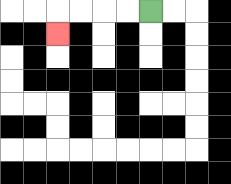{'start': '[6, 0]', 'end': '[2, 1]', 'path_directions': 'L,L,L,L,D', 'path_coordinates': '[[6, 0], [5, 0], [4, 0], [3, 0], [2, 0], [2, 1]]'}